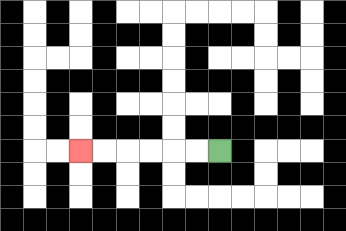{'start': '[9, 6]', 'end': '[3, 6]', 'path_directions': 'L,L,L,L,L,L', 'path_coordinates': '[[9, 6], [8, 6], [7, 6], [6, 6], [5, 6], [4, 6], [3, 6]]'}